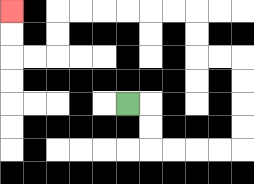{'start': '[5, 4]', 'end': '[0, 0]', 'path_directions': 'R,D,D,R,R,R,R,U,U,U,U,L,L,U,U,L,L,L,L,L,L,D,D,L,L,U,U', 'path_coordinates': '[[5, 4], [6, 4], [6, 5], [6, 6], [7, 6], [8, 6], [9, 6], [10, 6], [10, 5], [10, 4], [10, 3], [10, 2], [9, 2], [8, 2], [8, 1], [8, 0], [7, 0], [6, 0], [5, 0], [4, 0], [3, 0], [2, 0], [2, 1], [2, 2], [1, 2], [0, 2], [0, 1], [0, 0]]'}